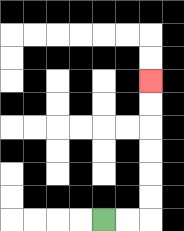{'start': '[4, 9]', 'end': '[6, 3]', 'path_directions': 'R,R,U,U,U,U,U,U', 'path_coordinates': '[[4, 9], [5, 9], [6, 9], [6, 8], [6, 7], [6, 6], [6, 5], [6, 4], [6, 3]]'}